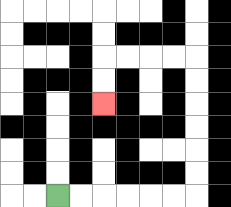{'start': '[2, 8]', 'end': '[4, 4]', 'path_directions': 'R,R,R,R,R,R,U,U,U,U,U,U,L,L,L,L,D,D', 'path_coordinates': '[[2, 8], [3, 8], [4, 8], [5, 8], [6, 8], [7, 8], [8, 8], [8, 7], [8, 6], [8, 5], [8, 4], [8, 3], [8, 2], [7, 2], [6, 2], [5, 2], [4, 2], [4, 3], [4, 4]]'}